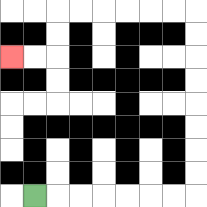{'start': '[1, 8]', 'end': '[0, 2]', 'path_directions': 'R,R,R,R,R,R,R,U,U,U,U,U,U,U,U,L,L,L,L,L,L,D,D,L,L', 'path_coordinates': '[[1, 8], [2, 8], [3, 8], [4, 8], [5, 8], [6, 8], [7, 8], [8, 8], [8, 7], [8, 6], [8, 5], [8, 4], [8, 3], [8, 2], [8, 1], [8, 0], [7, 0], [6, 0], [5, 0], [4, 0], [3, 0], [2, 0], [2, 1], [2, 2], [1, 2], [0, 2]]'}